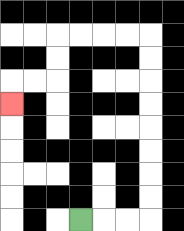{'start': '[3, 9]', 'end': '[0, 4]', 'path_directions': 'R,R,R,U,U,U,U,U,U,U,U,L,L,L,L,D,D,L,L,D', 'path_coordinates': '[[3, 9], [4, 9], [5, 9], [6, 9], [6, 8], [6, 7], [6, 6], [6, 5], [6, 4], [6, 3], [6, 2], [6, 1], [5, 1], [4, 1], [3, 1], [2, 1], [2, 2], [2, 3], [1, 3], [0, 3], [0, 4]]'}